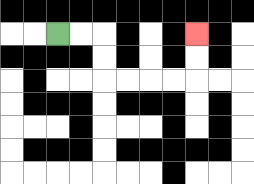{'start': '[2, 1]', 'end': '[8, 1]', 'path_directions': 'R,R,D,D,R,R,R,R,U,U', 'path_coordinates': '[[2, 1], [3, 1], [4, 1], [4, 2], [4, 3], [5, 3], [6, 3], [7, 3], [8, 3], [8, 2], [8, 1]]'}